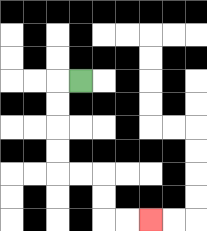{'start': '[3, 3]', 'end': '[6, 9]', 'path_directions': 'L,D,D,D,D,R,R,D,D,R,R', 'path_coordinates': '[[3, 3], [2, 3], [2, 4], [2, 5], [2, 6], [2, 7], [3, 7], [4, 7], [4, 8], [4, 9], [5, 9], [6, 9]]'}